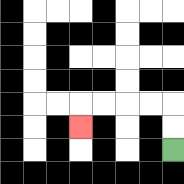{'start': '[7, 6]', 'end': '[3, 5]', 'path_directions': 'U,U,L,L,L,L,D', 'path_coordinates': '[[7, 6], [7, 5], [7, 4], [6, 4], [5, 4], [4, 4], [3, 4], [3, 5]]'}